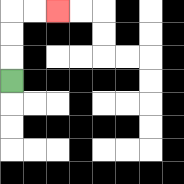{'start': '[0, 3]', 'end': '[2, 0]', 'path_directions': 'U,U,U,R,R', 'path_coordinates': '[[0, 3], [0, 2], [0, 1], [0, 0], [1, 0], [2, 0]]'}